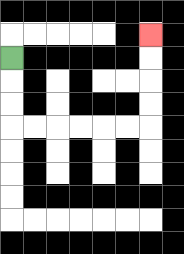{'start': '[0, 2]', 'end': '[6, 1]', 'path_directions': 'D,D,D,R,R,R,R,R,R,U,U,U,U', 'path_coordinates': '[[0, 2], [0, 3], [0, 4], [0, 5], [1, 5], [2, 5], [3, 5], [4, 5], [5, 5], [6, 5], [6, 4], [6, 3], [6, 2], [6, 1]]'}